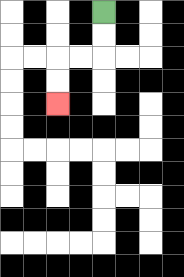{'start': '[4, 0]', 'end': '[2, 4]', 'path_directions': 'D,D,L,L,D,D', 'path_coordinates': '[[4, 0], [4, 1], [4, 2], [3, 2], [2, 2], [2, 3], [2, 4]]'}